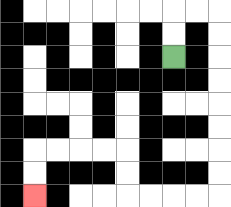{'start': '[7, 2]', 'end': '[1, 8]', 'path_directions': 'U,U,R,R,D,D,D,D,D,D,D,D,L,L,L,L,U,U,L,L,L,L,D,D', 'path_coordinates': '[[7, 2], [7, 1], [7, 0], [8, 0], [9, 0], [9, 1], [9, 2], [9, 3], [9, 4], [9, 5], [9, 6], [9, 7], [9, 8], [8, 8], [7, 8], [6, 8], [5, 8], [5, 7], [5, 6], [4, 6], [3, 6], [2, 6], [1, 6], [1, 7], [1, 8]]'}